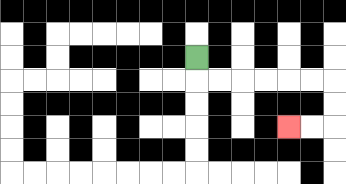{'start': '[8, 2]', 'end': '[12, 5]', 'path_directions': 'D,R,R,R,R,R,R,D,D,L,L', 'path_coordinates': '[[8, 2], [8, 3], [9, 3], [10, 3], [11, 3], [12, 3], [13, 3], [14, 3], [14, 4], [14, 5], [13, 5], [12, 5]]'}